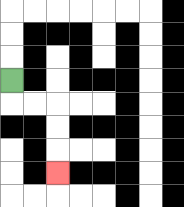{'start': '[0, 3]', 'end': '[2, 7]', 'path_directions': 'D,R,R,D,D,D', 'path_coordinates': '[[0, 3], [0, 4], [1, 4], [2, 4], [2, 5], [2, 6], [2, 7]]'}